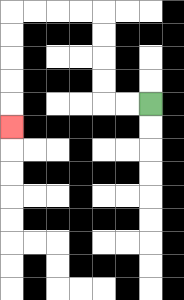{'start': '[6, 4]', 'end': '[0, 5]', 'path_directions': 'L,L,U,U,U,U,L,L,L,L,D,D,D,D,D', 'path_coordinates': '[[6, 4], [5, 4], [4, 4], [4, 3], [4, 2], [4, 1], [4, 0], [3, 0], [2, 0], [1, 0], [0, 0], [0, 1], [0, 2], [0, 3], [0, 4], [0, 5]]'}